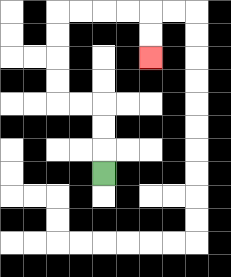{'start': '[4, 7]', 'end': '[6, 2]', 'path_directions': 'U,U,U,L,L,U,U,U,U,R,R,R,R,D,D', 'path_coordinates': '[[4, 7], [4, 6], [4, 5], [4, 4], [3, 4], [2, 4], [2, 3], [2, 2], [2, 1], [2, 0], [3, 0], [4, 0], [5, 0], [6, 0], [6, 1], [6, 2]]'}